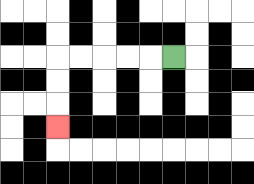{'start': '[7, 2]', 'end': '[2, 5]', 'path_directions': 'L,L,L,L,L,D,D,D', 'path_coordinates': '[[7, 2], [6, 2], [5, 2], [4, 2], [3, 2], [2, 2], [2, 3], [2, 4], [2, 5]]'}